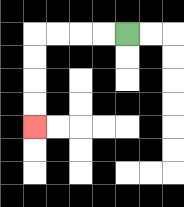{'start': '[5, 1]', 'end': '[1, 5]', 'path_directions': 'L,L,L,L,D,D,D,D', 'path_coordinates': '[[5, 1], [4, 1], [3, 1], [2, 1], [1, 1], [1, 2], [1, 3], [1, 4], [1, 5]]'}